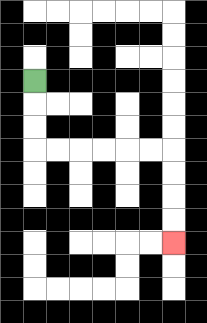{'start': '[1, 3]', 'end': '[7, 10]', 'path_directions': 'D,D,D,R,R,R,R,R,R,D,D,D,D', 'path_coordinates': '[[1, 3], [1, 4], [1, 5], [1, 6], [2, 6], [3, 6], [4, 6], [5, 6], [6, 6], [7, 6], [7, 7], [7, 8], [7, 9], [7, 10]]'}